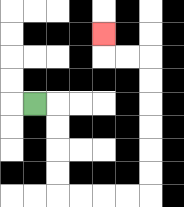{'start': '[1, 4]', 'end': '[4, 1]', 'path_directions': 'R,D,D,D,D,R,R,R,R,U,U,U,U,U,U,L,L,U', 'path_coordinates': '[[1, 4], [2, 4], [2, 5], [2, 6], [2, 7], [2, 8], [3, 8], [4, 8], [5, 8], [6, 8], [6, 7], [6, 6], [6, 5], [6, 4], [6, 3], [6, 2], [5, 2], [4, 2], [4, 1]]'}